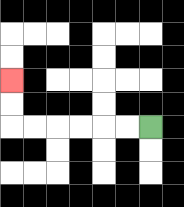{'start': '[6, 5]', 'end': '[0, 3]', 'path_directions': 'L,L,L,L,L,L,U,U', 'path_coordinates': '[[6, 5], [5, 5], [4, 5], [3, 5], [2, 5], [1, 5], [0, 5], [0, 4], [0, 3]]'}